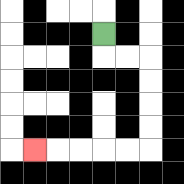{'start': '[4, 1]', 'end': '[1, 6]', 'path_directions': 'D,R,R,D,D,D,D,L,L,L,L,L', 'path_coordinates': '[[4, 1], [4, 2], [5, 2], [6, 2], [6, 3], [6, 4], [6, 5], [6, 6], [5, 6], [4, 6], [3, 6], [2, 6], [1, 6]]'}